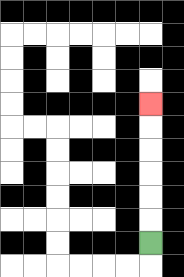{'start': '[6, 10]', 'end': '[6, 4]', 'path_directions': 'U,U,U,U,U,U', 'path_coordinates': '[[6, 10], [6, 9], [6, 8], [6, 7], [6, 6], [6, 5], [6, 4]]'}